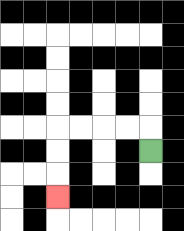{'start': '[6, 6]', 'end': '[2, 8]', 'path_directions': 'U,L,L,L,L,D,D,D', 'path_coordinates': '[[6, 6], [6, 5], [5, 5], [4, 5], [3, 5], [2, 5], [2, 6], [2, 7], [2, 8]]'}